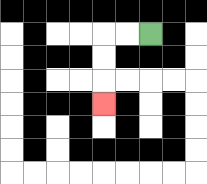{'start': '[6, 1]', 'end': '[4, 4]', 'path_directions': 'L,L,D,D,D', 'path_coordinates': '[[6, 1], [5, 1], [4, 1], [4, 2], [4, 3], [4, 4]]'}